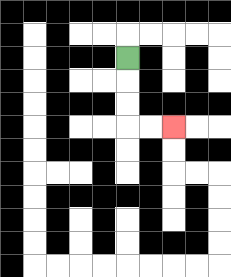{'start': '[5, 2]', 'end': '[7, 5]', 'path_directions': 'D,D,D,R,R', 'path_coordinates': '[[5, 2], [5, 3], [5, 4], [5, 5], [6, 5], [7, 5]]'}